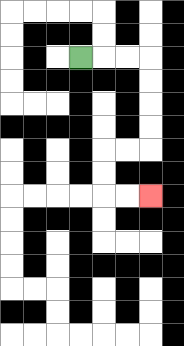{'start': '[3, 2]', 'end': '[6, 8]', 'path_directions': 'R,R,R,D,D,D,D,L,L,D,D,R,R', 'path_coordinates': '[[3, 2], [4, 2], [5, 2], [6, 2], [6, 3], [6, 4], [6, 5], [6, 6], [5, 6], [4, 6], [4, 7], [4, 8], [5, 8], [6, 8]]'}